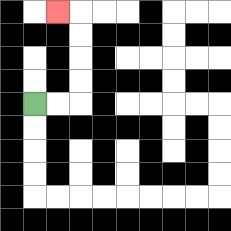{'start': '[1, 4]', 'end': '[2, 0]', 'path_directions': 'R,R,U,U,U,U,L', 'path_coordinates': '[[1, 4], [2, 4], [3, 4], [3, 3], [3, 2], [3, 1], [3, 0], [2, 0]]'}